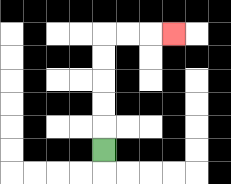{'start': '[4, 6]', 'end': '[7, 1]', 'path_directions': 'U,U,U,U,U,R,R,R', 'path_coordinates': '[[4, 6], [4, 5], [4, 4], [4, 3], [4, 2], [4, 1], [5, 1], [6, 1], [7, 1]]'}